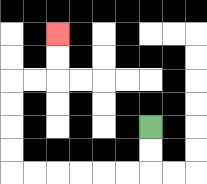{'start': '[6, 5]', 'end': '[2, 1]', 'path_directions': 'D,D,L,L,L,L,L,L,U,U,U,U,R,R,U,U', 'path_coordinates': '[[6, 5], [6, 6], [6, 7], [5, 7], [4, 7], [3, 7], [2, 7], [1, 7], [0, 7], [0, 6], [0, 5], [0, 4], [0, 3], [1, 3], [2, 3], [2, 2], [2, 1]]'}